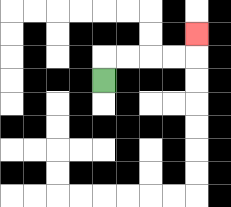{'start': '[4, 3]', 'end': '[8, 1]', 'path_directions': 'U,R,R,R,R,U', 'path_coordinates': '[[4, 3], [4, 2], [5, 2], [6, 2], [7, 2], [8, 2], [8, 1]]'}